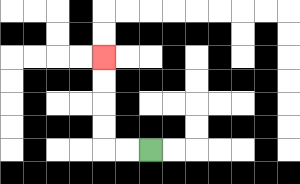{'start': '[6, 6]', 'end': '[4, 2]', 'path_directions': 'L,L,U,U,U,U', 'path_coordinates': '[[6, 6], [5, 6], [4, 6], [4, 5], [4, 4], [4, 3], [4, 2]]'}